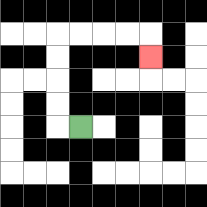{'start': '[3, 5]', 'end': '[6, 2]', 'path_directions': 'L,U,U,U,U,R,R,R,R,D', 'path_coordinates': '[[3, 5], [2, 5], [2, 4], [2, 3], [2, 2], [2, 1], [3, 1], [4, 1], [5, 1], [6, 1], [6, 2]]'}